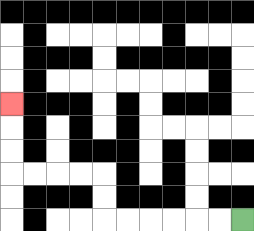{'start': '[10, 9]', 'end': '[0, 4]', 'path_directions': 'L,L,L,L,L,L,U,U,L,L,L,L,U,U,U', 'path_coordinates': '[[10, 9], [9, 9], [8, 9], [7, 9], [6, 9], [5, 9], [4, 9], [4, 8], [4, 7], [3, 7], [2, 7], [1, 7], [0, 7], [0, 6], [0, 5], [0, 4]]'}